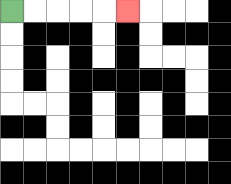{'start': '[0, 0]', 'end': '[5, 0]', 'path_directions': 'R,R,R,R,R', 'path_coordinates': '[[0, 0], [1, 0], [2, 0], [3, 0], [4, 0], [5, 0]]'}